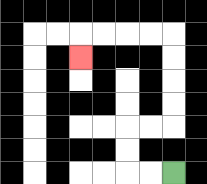{'start': '[7, 7]', 'end': '[3, 2]', 'path_directions': 'L,L,U,U,R,R,U,U,U,U,L,L,L,L,D', 'path_coordinates': '[[7, 7], [6, 7], [5, 7], [5, 6], [5, 5], [6, 5], [7, 5], [7, 4], [7, 3], [7, 2], [7, 1], [6, 1], [5, 1], [4, 1], [3, 1], [3, 2]]'}